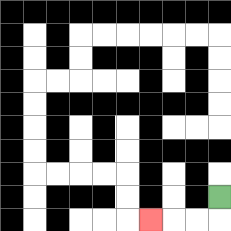{'start': '[9, 8]', 'end': '[6, 9]', 'path_directions': 'D,L,L,L', 'path_coordinates': '[[9, 8], [9, 9], [8, 9], [7, 9], [6, 9]]'}